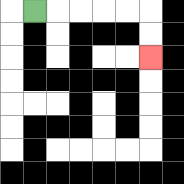{'start': '[1, 0]', 'end': '[6, 2]', 'path_directions': 'R,R,R,R,R,D,D', 'path_coordinates': '[[1, 0], [2, 0], [3, 0], [4, 0], [5, 0], [6, 0], [6, 1], [6, 2]]'}